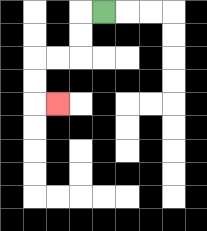{'start': '[4, 0]', 'end': '[2, 4]', 'path_directions': 'L,D,D,L,L,D,D,R', 'path_coordinates': '[[4, 0], [3, 0], [3, 1], [3, 2], [2, 2], [1, 2], [1, 3], [1, 4], [2, 4]]'}